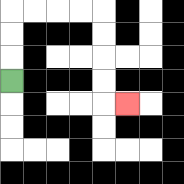{'start': '[0, 3]', 'end': '[5, 4]', 'path_directions': 'U,U,U,R,R,R,R,D,D,D,D,R', 'path_coordinates': '[[0, 3], [0, 2], [0, 1], [0, 0], [1, 0], [2, 0], [3, 0], [4, 0], [4, 1], [4, 2], [4, 3], [4, 4], [5, 4]]'}